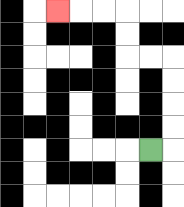{'start': '[6, 6]', 'end': '[2, 0]', 'path_directions': 'R,U,U,U,U,L,L,U,U,L,L,L', 'path_coordinates': '[[6, 6], [7, 6], [7, 5], [7, 4], [7, 3], [7, 2], [6, 2], [5, 2], [5, 1], [5, 0], [4, 0], [3, 0], [2, 0]]'}